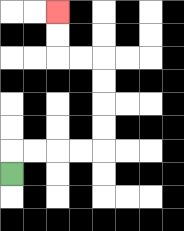{'start': '[0, 7]', 'end': '[2, 0]', 'path_directions': 'U,R,R,R,R,U,U,U,U,L,L,U,U', 'path_coordinates': '[[0, 7], [0, 6], [1, 6], [2, 6], [3, 6], [4, 6], [4, 5], [4, 4], [4, 3], [4, 2], [3, 2], [2, 2], [2, 1], [2, 0]]'}